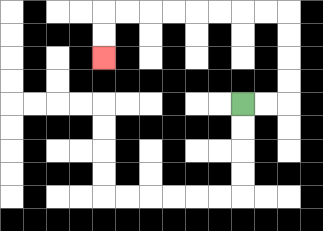{'start': '[10, 4]', 'end': '[4, 2]', 'path_directions': 'R,R,U,U,U,U,L,L,L,L,L,L,L,L,D,D', 'path_coordinates': '[[10, 4], [11, 4], [12, 4], [12, 3], [12, 2], [12, 1], [12, 0], [11, 0], [10, 0], [9, 0], [8, 0], [7, 0], [6, 0], [5, 0], [4, 0], [4, 1], [4, 2]]'}